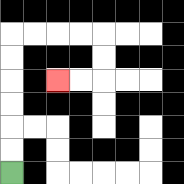{'start': '[0, 7]', 'end': '[2, 3]', 'path_directions': 'U,U,U,U,U,U,R,R,R,R,D,D,L,L', 'path_coordinates': '[[0, 7], [0, 6], [0, 5], [0, 4], [0, 3], [0, 2], [0, 1], [1, 1], [2, 1], [3, 1], [4, 1], [4, 2], [4, 3], [3, 3], [2, 3]]'}